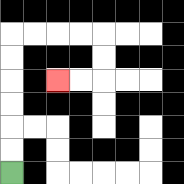{'start': '[0, 7]', 'end': '[2, 3]', 'path_directions': 'U,U,U,U,U,U,R,R,R,R,D,D,L,L', 'path_coordinates': '[[0, 7], [0, 6], [0, 5], [0, 4], [0, 3], [0, 2], [0, 1], [1, 1], [2, 1], [3, 1], [4, 1], [4, 2], [4, 3], [3, 3], [2, 3]]'}